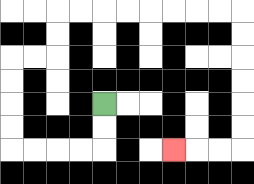{'start': '[4, 4]', 'end': '[7, 6]', 'path_directions': 'D,D,L,L,L,L,U,U,U,U,R,R,U,U,R,R,R,R,R,R,R,R,D,D,D,D,D,D,L,L,L', 'path_coordinates': '[[4, 4], [4, 5], [4, 6], [3, 6], [2, 6], [1, 6], [0, 6], [0, 5], [0, 4], [0, 3], [0, 2], [1, 2], [2, 2], [2, 1], [2, 0], [3, 0], [4, 0], [5, 0], [6, 0], [7, 0], [8, 0], [9, 0], [10, 0], [10, 1], [10, 2], [10, 3], [10, 4], [10, 5], [10, 6], [9, 6], [8, 6], [7, 6]]'}